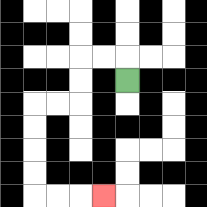{'start': '[5, 3]', 'end': '[4, 8]', 'path_directions': 'U,L,L,D,D,L,L,D,D,D,D,R,R,R', 'path_coordinates': '[[5, 3], [5, 2], [4, 2], [3, 2], [3, 3], [3, 4], [2, 4], [1, 4], [1, 5], [1, 6], [1, 7], [1, 8], [2, 8], [3, 8], [4, 8]]'}